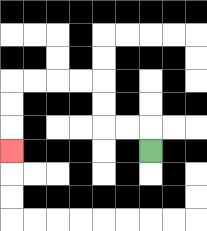{'start': '[6, 6]', 'end': '[0, 6]', 'path_directions': 'U,L,L,U,U,L,L,L,L,D,D,D', 'path_coordinates': '[[6, 6], [6, 5], [5, 5], [4, 5], [4, 4], [4, 3], [3, 3], [2, 3], [1, 3], [0, 3], [0, 4], [0, 5], [0, 6]]'}